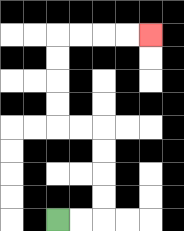{'start': '[2, 9]', 'end': '[6, 1]', 'path_directions': 'R,R,U,U,U,U,L,L,U,U,U,U,R,R,R,R', 'path_coordinates': '[[2, 9], [3, 9], [4, 9], [4, 8], [4, 7], [4, 6], [4, 5], [3, 5], [2, 5], [2, 4], [2, 3], [2, 2], [2, 1], [3, 1], [4, 1], [5, 1], [6, 1]]'}